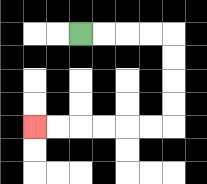{'start': '[3, 1]', 'end': '[1, 5]', 'path_directions': 'R,R,R,R,D,D,D,D,L,L,L,L,L,L', 'path_coordinates': '[[3, 1], [4, 1], [5, 1], [6, 1], [7, 1], [7, 2], [7, 3], [7, 4], [7, 5], [6, 5], [5, 5], [4, 5], [3, 5], [2, 5], [1, 5]]'}